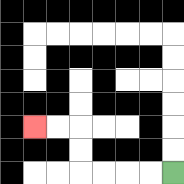{'start': '[7, 7]', 'end': '[1, 5]', 'path_directions': 'L,L,L,L,U,U,L,L', 'path_coordinates': '[[7, 7], [6, 7], [5, 7], [4, 7], [3, 7], [3, 6], [3, 5], [2, 5], [1, 5]]'}